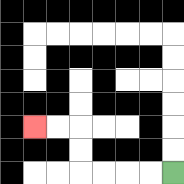{'start': '[7, 7]', 'end': '[1, 5]', 'path_directions': 'L,L,L,L,U,U,L,L', 'path_coordinates': '[[7, 7], [6, 7], [5, 7], [4, 7], [3, 7], [3, 6], [3, 5], [2, 5], [1, 5]]'}